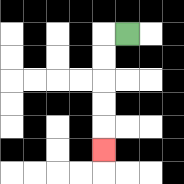{'start': '[5, 1]', 'end': '[4, 6]', 'path_directions': 'L,D,D,D,D,D', 'path_coordinates': '[[5, 1], [4, 1], [4, 2], [4, 3], [4, 4], [4, 5], [4, 6]]'}